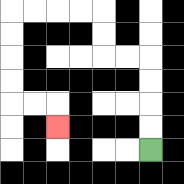{'start': '[6, 6]', 'end': '[2, 5]', 'path_directions': 'U,U,U,U,L,L,U,U,L,L,L,L,D,D,D,D,R,R,D', 'path_coordinates': '[[6, 6], [6, 5], [6, 4], [6, 3], [6, 2], [5, 2], [4, 2], [4, 1], [4, 0], [3, 0], [2, 0], [1, 0], [0, 0], [0, 1], [0, 2], [0, 3], [0, 4], [1, 4], [2, 4], [2, 5]]'}